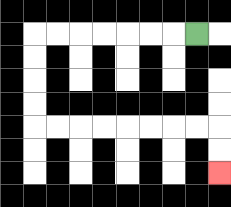{'start': '[8, 1]', 'end': '[9, 7]', 'path_directions': 'L,L,L,L,L,L,L,D,D,D,D,R,R,R,R,R,R,R,R,D,D', 'path_coordinates': '[[8, 1], [7, 1], [6, 1], [5, 1], [4, 1], [3, 1], [2, 1], [1, 1], [1, 2], [1, 3], [1, 4], [1, 5], [2, 5], [3, 5], [4, 5], [5, 5], [6, 5], [7, 5], [8, 5], [9, 5], [9, 6], [9, 7]]'}